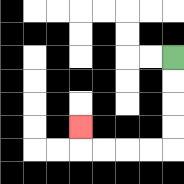{'start': '[7, 2]', 'end': '[3, 5]', 'path_directions': 'D,D,D,D,L,L,L,L,U', 'path_coordinates': '[[7, 2], [7, 3], [7, 4], [7, 5], [7, 6], [6, 6], [5, 6], [4, 6], [3, 6], [3, 5]]'}